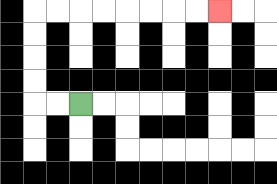{'start': '[3, 4]', 'end': '[9, 0]', 'path_directions': 'L,L,U,U,U,U,R,R,R,R,R,R,R,R', 'path_coordinates': '[[3, 4], [2, 4], [1, 4], [1, 3], [1, 2], [1, 1], [1, 0], [2, 0], [3, 0], [4, 0], [5, 0], [6, 0], [7, 0], [8, 0], [9, 0]]'}